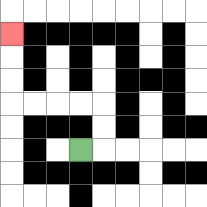{'start': '[3, 6]', 'end': '[0, 1]', 'path_directions': 'R,U,U,L,L,L,L,U,U,U', 'path_coordinates': '[[3, 6], [4, 6], [4, 5], [4, 4], [3, 4], [2, 4], [1, 4], [0, 4], [0, 3], [0, 2], [0, 1]]'}